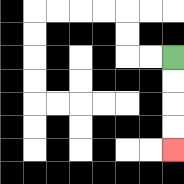{'start': '[7, 2]', 'end': '[7, 6]', 'path_directions': 'D,D,D,D', 'path_coordinates': '[[7, 2], [7, 3], [7, 4], [7, 5], [7, 6]]'}